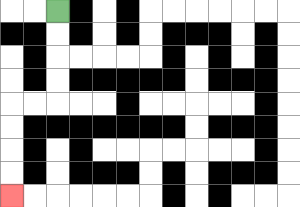{'start': '[2, 0]', 'end': '[0, 8]', 'path_directions': 'D,D,D,D,L,L,D,D,D,D', 'path_coordinates': '[[2, 0], [2, 1], [2, 2], [2, 3], [2, 4], [1, 4], [0, 4], [0, 5], [0, 6], [0, 7], [0, 8]]'}